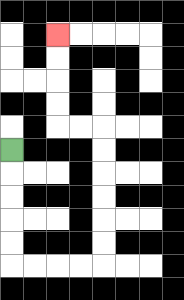{'start': '[0, 6]', 'end': '[2, 1]', 'path_directions': 'D,D,D,D,D,R,R,R,R,U,U,U,U,U,U,L,L,U,U,U,U', 'path_coordinates': '[[0, 6], [0, 7], [0, 8], [0, 9], [0, 10], [0, 11], [1, 11], [2, 11], [3, 11], [4, 11], [4, 10], [4, 9], [4, 8], [4, 7], [4, 6], [4, 5], [3, 5], [2, 5], [2, 4], [2, 3], [2, 2], [2, 1]]'}